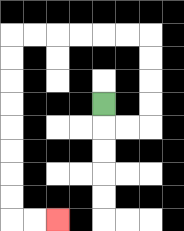{'start': '[4, 4]', 'end': '[2, 9]', 'path_directions': 'D,R,R,U,U,U,U,L,L,L,L,L,L,D,D,D,D,D,D,D,D,R,R', 'path_coordinates': '[[4, 4], [4, 5], [5, 5], [6, 5], [6, 4], [6, 3], [6, 2], [6, 1], [5, 1], [4, 1], [3, 1], [2, 1], [1, 1], [0, 1], [0, 2], [0, 3], [0, 4], [0, 5], [0, 6], [0, 7], [0, 8], [0, 9], [1, 9], [2, 9]]'}